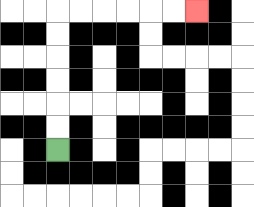{'start': '[2, 6]', 'end': '[8, 0]', 'path_directions': 'U,U,U,U,U,U,R,R,R,R,R,R', 'path_coordinates': '[[2, 6], [2, 5], [2, 4], [2, 3], [2, 2], [2, 1], [2, 0], [3, 0], [4, 0], [5, 0], [6, 0], [7, 0], [8, 0]]'}